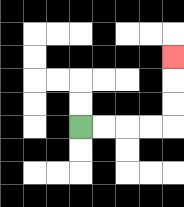{'start': '[3, 5]', 'end': '[7, 2]', 'path_directions': 'R,R,R,R,U,U,U', 'path_coordinates': '[[3, 5], [4, 5], [5, 5], [6, 5], [7, 5], [7, 4], [7, 3], [7, 2]]'}